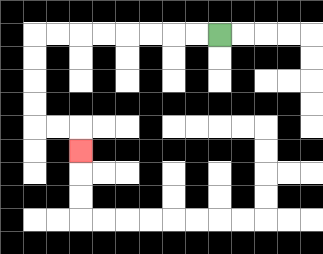{'start': '[9, 1]', 'end': '[3, 6]', 'path_directions': 'L,L,L,L,L,L,L,L,D,D,D,D,R,R,D', 'path_coordinates': '[[9, 1], [8, 1], [7, 1], [6, 1], [5, 1], [4, 1], [3, 1], [2, 1], [1, 1], [1, 2], [1, 3], [1, 4], [1, 5], [2, 5], [3, 5], [3, 6]]'}